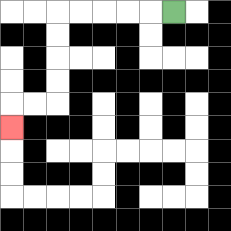{'start': '[7, 0]', 'end': '[0, 5]', 'path_directions': 'L,L,L,L,L,D,D,D,D,L,L,D', 'path_coordinates': '[[7, 0], [6, 0], [5, 0], [4, 0], [3, 0], [2, 0], [2, 1], [2, 2], [2, 3], [2, 4], [1, 4], [0, 4], [0, 5]]'}